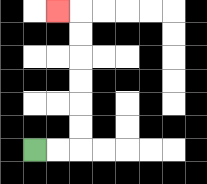{'start': '[1, 6]', 'end': '[2, 0]', 'path_directions': 'R,R,U,U,U,U,U,U,L', 'path_coordinates': '[[1, 6], [2, 6], [3, 6], [3, 5], [3, 4], [3, 3], [3, 2], [3, 1], [3, 0], [2, 0]]'}